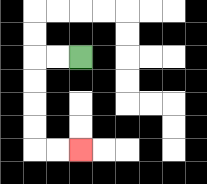{'start': '[3, 2]', 'end': '[3, 6]', 'path_directions': 'L,L,D,D,D,D,R,R', 'path_coordinates': '[[3, 2], [2, 2], [1, 2], [1, 3], [1, 4], [1, 5], [1, 6], [2, 6], [3, 6]]'}